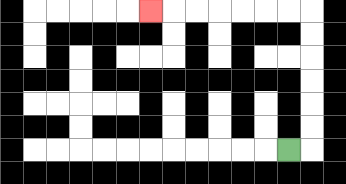{'start': '[12, 6]', 'end': '[6, 0]', 'path_directions': 'R,U,U,U,U,U,U,L,L,L,L,L,L,L', 'path_coordinates': '[[12, 6], [13, 6], [13, 5], [13, 4], [13, 3], [13, 2], [13, 1], [13, 0], [12, 0], [11, 0], [10, 0], [9, 0], [8, 0], [7, 0], [6, 0]]'}